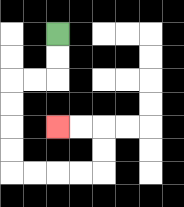{'start': '[2, 1]', 'end': '[2, 5]', 'path_directions': 'D,D,L,L,D,D,D,D,R,R,R,R,U,U,L,L', 'path_coordinates': '[[2, 1], [2, 2], [2, 3], [1, 3], [0, 3], [0, 4], [0, 5], [0, 6], [0, 7], [1, 7], [2, 7], [3, 7], [4, 7], [4, 6], [4, 5], [3, 5], [2, 5]]'}